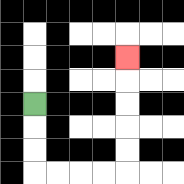{'start': '[1, 4]', 'end': '[5, 2]', 'path_directions': 'D,D,D,R,R,R,R,U,U,U,U,U', 'path_coordinates': '[[1, 4], [1, 5], [1, 6], [1, 7], [2, 7], [3, 7], [4, 7], [5, 7], [5, 6], [5, 5], [5, 4], [5, 3], [5, 2]]'}